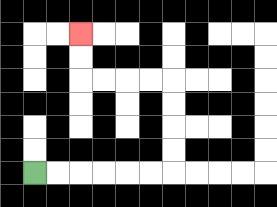{'start': '[1, 7]', 'end': '[3, 1]', 'path_directions': 'R,R,R,R,R,R,U,U,U,U,L,L,L,L,U,U', 'path_coordinates': '[[1, 7], [2, 7], [3, 7], [4, 7], [5, 7], [6, 7], [7, 7], [7, 6], [7, 5], [7, 4], [7, 3], [6, 3], [5, 3], [4, 3], [3, 3], [3, 2], [3, 1]]'}